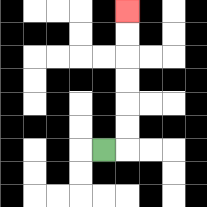{'start': '[4, 6]', 'end': '[5, 0]', 'path_directions': 'R,U,U,U,U,U,U', 'path_coordinates': '[[4, 6], [5, 6], [5, 5], [5, 4], [5, 3], [5, 2], [5, 1], [5, 0]]'}